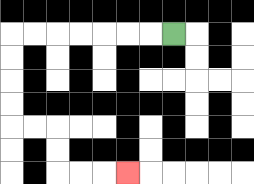{'start': '[7, 1]', 'end': '[5, 7]', 'path_directions': 'L,L,L,L,L,L,L,D,D,D,D,R,R,D,D,R,R,R', 'path_coordinates': '[[7, 1], [6, 1], [5, 1], [4, 1], [3, 1], [2, 1], [1, 1], [0, 1], [0, 2], [0, 3], [0, 4], [0, 5], [1, 5], [2, 5], [2, 6], [2, 7], [3, 7], [4, 7], [5, 7]]'}